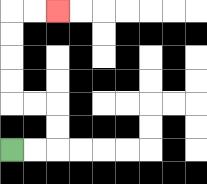{'start': '[0, 6]', 'end': '[2, 0]', 'path_directions': 'R,R,U,U,L,L,U,U,U,U,R,R', 'path_coordinates': '[[0, 6], [1, 6], [2, 6], [2, 5], [2, 4], [1, 4], [0, 4], [0, 3], [0, 2], [0, 1], [0, 0], [1, 0], [2, 0]]'}